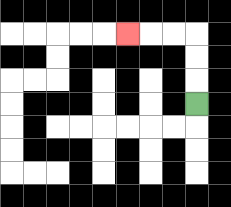{'start': '[8, 4]', 'end': '[5, 1]', 'path_directions': 'U,U,U,L,L,L', 'path_coordinates': '[[8, 4], [8, 3], [8, 2], [8, 1], [7, 1], [6, 1], [5, 1]]'}